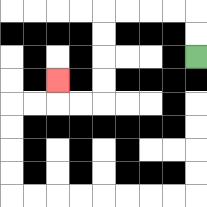{'start': '[8, 2]', 'end': '[2, 3]', 'path_directions': 'U,U,L,L,L,L,D,D,D,D,L,L,U', 'path_coordinates': '[[8, 2], [8, 1], [8, 0], [7, 0], [6, 0], [5, 0], [4, 0], [4, 1], [4, 2], [4, 3], [4, 4], [3, 4], [2, 4], [2, 3]]'}